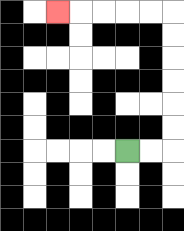{'start': '[5, 6]', 'end': '[2, 0]', 'path_directions': 'R,R,U,U,U,U,U,U,L,L,L,L,L', 'path_coordinates': '[[5, 6], [6, 6], [7, 6], [7, 5], [7, 4], [7, 3], [7, 2], [7, 1], [7, 0], [6, 0], [5, 0], [4, 0], [3, 0], [2, 0]]'}